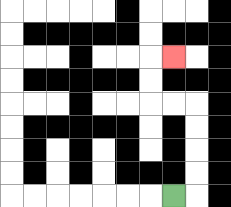{'start': '[7, 8]', 'end': '[7, 2]', 'path_directions': 'R,U,U,U,U,L,L,U,U,R', 'path_coordinates': '[[7, 8], [8, 8], [8, 7], [8, 6], [8, 5], [8, 4], [7, 4], [6, 4], [6, 3], [6, 2], [7, 2]]'}